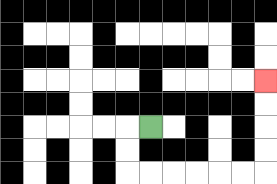{'start': '[6, 5]', 'end': '[11, 3]', 'path_directions': 'L,D,D,R,R,R,R,R,R,U,U,U,U', 'path_coordinates': '[[6, 5], [5, 5], [5, 6], [5, 7], [6, 7], [7, 7], [8, 7], [9, 7], [10, 7], [11, 7], [11, 6], [11, 5], [11, 4], [11, 3]]'}